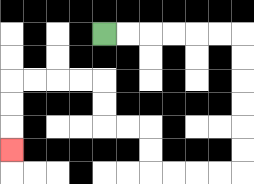{'start': '[4, 1]', 'end': '[0, 6]', 'path_directions': 'R,R,R,R,R,R,D,D,D,D,D,D,L,L,L,L,U,U,L,L,U,U,L,L,L,L,D,D,D', 'path_coordinates': '[[4, 1], [5, 1], [6, 1], [7, 1], [8, 1], [9, 1], [10, 1], [10, 2], [10, 3], [10, 4], [10, 5], [10, 6], [10, 7], [9, 7], [8, 7], [7, 7], [6, 7], [6, 6], [6, 5], [5, 5], [4, 5], [4, 4], [4, 3], [3, 3], [2, 3], [1, 3], [0, 3], [0, 4], [0, 5], [0, 6]]'}